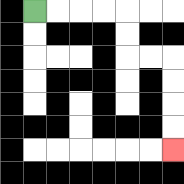{'start': '[1, 0]', 'end': '[7, 6]', 'path_directions': 'R,R,R,R,D,D,R,R,D,D,D,D', 'path_coordinates': '[[1, 0], [2, 0], [3, 0], [4, 0], [5, 0], [5, 1], [5, 2], [6, 2], [7, 2], [7, 3], [7, 4], [7, 5], [7, 6]]'}